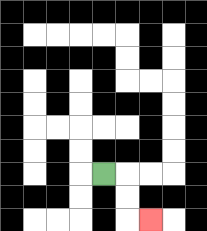{'start': '[4, 7]', 'end': '[6, 9]', 'path_directions': 'R,D,D,R', 'path_coordinates': '[[4, 7], [5, 7], [5, 8], [5, 9], [6, 9]]'}